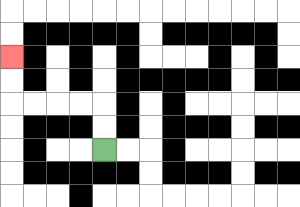{'start': '[4, 6]', 'end': '[0, 2]', 'path_directions': 'U,U,L,L,L,L,U,U', 'path_coordinates': '[[4, 6], [4, 5], [4, 4], [3, 4], [2, 4], [1, 4], [0, 4], [0, 3], [0, 2]]'}